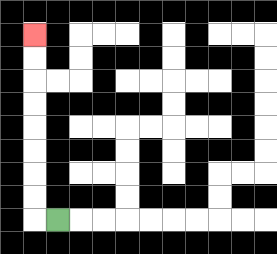{'start': '[2, 9]', 'end': '[1, 1]', 'path_directions': 'L,U,U,U,U,U,U,U,U', 'path_coordinates': '[[2, 9], [1, 9], [1, 8], [1, 7], [1, 6], [1, 5], [1, 4], [1, 3], [1, 2], [1, 1]]'}